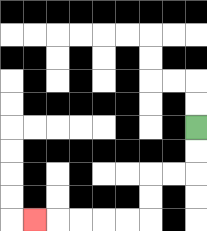{'start': '[8, 5]', 'end': '[1, 9]', 'path_directions': 'D,D,L,L,D,D,L,L,L,L,L', 'path_coordinates': '[[8, 5], [8, 6], [8, 7], [7, 7], [6, 7], [6, 8], [6, 9], [5, 9], [4, 9], [3, 9], [2, 9], [1, 9]]'}